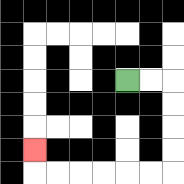{'start': '[5, 3]', 'end': '[1, 6]', 'path_directions': 'R,R,D,D,D,D,L,L,L,L,L,L,U', 'path_coordinates': '[[5, 3], [6, 3], [7, 3], [7, 4], [7, 5], [7, 6], [7, 7], [6, 7], [5, 7], [4, 7], [3, 7], [2, 7], [1, 7], [1, 6]]'}